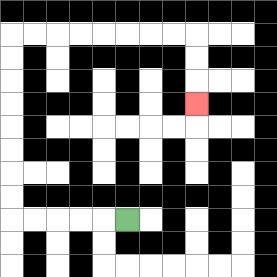{'start': '[5, 9]', 'end': '[8, 4]', 'path_directions': 'L,L,L,L,L,U,U,U,U,U,U,U,U,R,R,R,R,R,R,R,R,D,D,D', 'path_coordinates': '[[5, 9], [4, 9], [3, 9], [2, 9], [1, 9], [0, 9], [0, 8], [0, 7], [0, 6], [0, 5], [0, 4], [0, 3], [0, 2], [0, 1], [1, 1], [2, 1], [3, 1], [4, 1], [5, 1], [6, 1], [7, 1], [8, 1], [8, 2], [8, 3], [8, 4]]'}